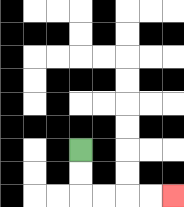{'start': '[3, 6]', 'end': '[7, 8]', 'path_directions': 'D,D,R,R,R,R', 'path_coordinates': '[[3, 6], [3, 7], [3, 8], [4, 8], [5, 8], [6, 8], [7, 8]]'}